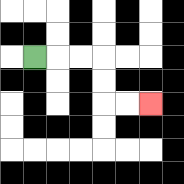{'start': '[1, 2]', 'end': '[6, 4]', 'path_directions': 'R,R,R,D,D,R,R', 'path_coordinates': '[[1, 2], [2, 2], [3, 2], [4, 2], [4, 3], [4, 4], [5, 4], [6, 4]]'}